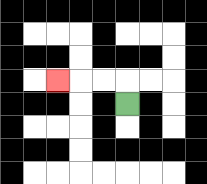{'start': '[5, 4]', 'end': '[2, 3]', 'path_directions': 'U,L,L,L', 'path_coordinates': '[[5, 4], [5, 3], [4, 3], [3, 3], [2, 3]]'}